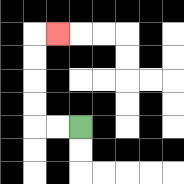{'start': '[3, 5]', 'end': '[2, 1]', 'path_directions': 'L,L,U,U,U,U,R', 'path_coordinates': '[[3, 5], [2, 5], [1, 5], [1, 4], [1, 3], [1, 2], [1, 1], [2, 1]]'}